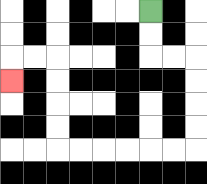{'start': '[6, 0]', 'end': '[0, 3]', 'path_directions': 'D,D,R,R,D,D,D,D,L,L,L,L,L,L,U,U,U,U,L,L,D', 'path_coordinates': '[[6, 0], [6, 1], [6, 2], [7, 2], [8, 2], [8, 3], [8, 4], [8, 5], [8, 6], [7, 6], [6, 6], [5, 6], [4, 6], [3, 6], [2, 6], [2, 5], [2, 4], [2, 3], [2, 2], [1, 2], [0, 2], [0, 3]]'}